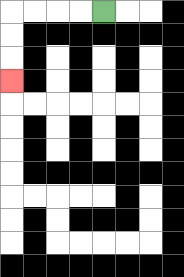{'start': '[4, 0]', 'end': '[0, 3]', 'path_directions': 'L,L,L,L,D,D,D', 'path_coordinates': '[[4, 0], [3, 0], [2, 0], [1, 0], [0, 0], [0, 1], [0, 2], [0, 3]]'}